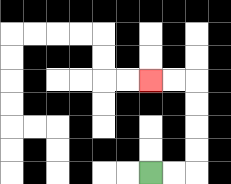{'start': '[6, 7]', 'end': '[6, 3]', 'path_directions': 'R,R,U,U,U,U,L,L', 'path_coordinates': '[[6, 7], [7, 7], [8, 7], [8, 6], [8, 5], [8, 4], [8, 3], [7, 3], [6, 3]]'}